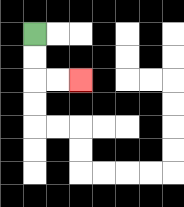{'start': '[1, 1]', 'end': '[3, 3]', 'path_directions': 'D,D,R,R', 'path_coordinates': '[[1, 1], [1, 2], [1, 3], [2, 3], [3, 3]]'}